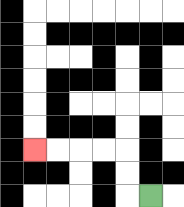{'start': '[6, 8]', 'end': '[1, 6]', 'path_directions': 'L,U,U,L,L,L,L', 'path_coordinates': '[[6, 8], [5, 8], [5, 7], [5, 6], [4, 6], [3, 6], [2, 6], [1, 6]]'}